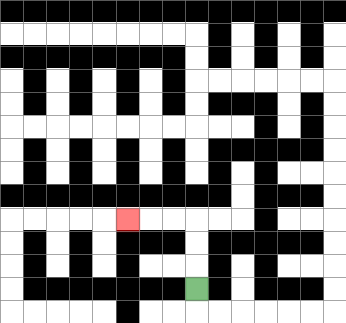{'start': '[8, 12]', 'end': '[5, 9]', 'path_directions': 'U,U,U,L,L,L', 'path_coordinates': '[[8, 12], [8, 11], [8, 10], [8, 9], [7, 9], [6, 9], [5, 9]]'}